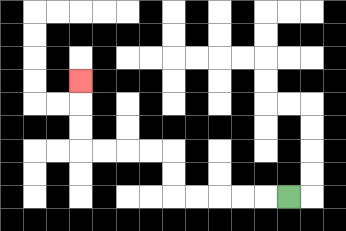{'start': '[12, 8]', 'end': '[3, 3]', 'path_directions': 'L,L,L,L,L,U,U,L,L,L,L,U,U,U', 'path_coordinates': '[[12, 8], [11, 8], [10, 8], [9, 8], [8, 8], [7, 8], [7, 7], [7, 6], [6, 6], [5, 6], [4, 6], [3, 6], [3, 5], [3, 4], [3, 3]]'}